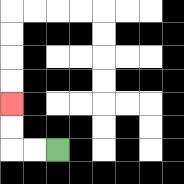{'start': '[2, 6]', 'end': '[0, 4]', 'path_directions': 'L,L,U,U', 'path_coordinates': '[[2, 6], [1, 6], [0, 6], [0, 5], [0, 4]]'}